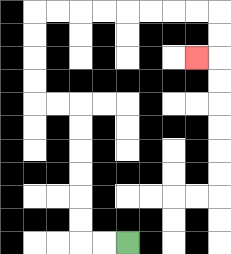{'start': '[5, 10]', 'end': '[8, 2]', 'path_directions': 'L,L,U,U,U,U,U,U,L,L,U,U,U,U,R,R,R,R,R,R,R,R,D,D,L', 'path_coordinates': '[[5, 10], [4, 10], [3, 10], [3, 9], [3, 8], [3, 7], [3, 6], [3, 5], [3, 4], [2, 4], [1, 4], [1, 3], [1, 2], [1, 1], [1, 0], [2, 0], [3, 0], [4, 0], [5, 0], [6, 0], [7, 0], [8, 0], [9, 0], [9, 1], [9, 2], [8, 2]]'}